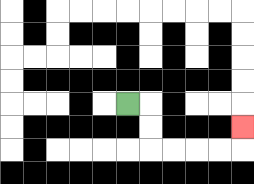{'start': '[5, 4]', 'end': '[10, 5]', 'path_directions': 'R,D,D,R,R,R,R,U', 'path_coordinates': '[[5, 4], [6, 4], [6, 5], [6, 6], [7, 6], [8, 6], [9, 6], [10, 6], [10, 5]]'}